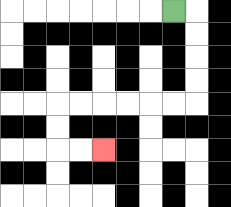{'start': '[7, 0]', 'end': '[4, 6]', 'path_directions': 'R,D,D,D,D,L,L,L,L,L,L,D,D,R,R', 'path_coordinates': '[[7, 0], [8, 0], [8, 1], [8, 2], [8, 3], [8, 4], [7, 4], [6, 4], [5, 4], [4, 4], [3, 4], [2, 4], [2, 5], [2, 6], [3, 6], [4, 6]]'}